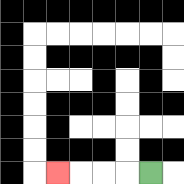{'start': '[6, 7]', 'end': '[2, 7]', 'path_directions': 'L,L,L,L', 'path_coordinates': '[[6, 7], [5, 7], [4, 7], [3, 7], [2, 7]]'}